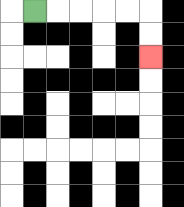{'start': '[1, 0]', 'end': '[6, 2]', 'path_directions': 'R,R,R,R,R,D,D', 'path_coordinates': '[[1, 0], [2, 0], [3, 0], [4, 0], [5, 0], [6, 0], [6, 1], [6, 2]]'}